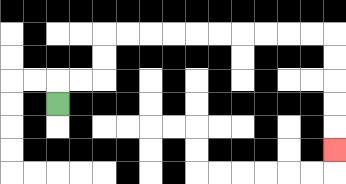{'start': '[2, 4]', 'end': '[14, 6]', 'path_directions': 'U,R,R,U,U,R,R,R,R,R,R,R,R,R,R,D,D,D,D,D', 'path_coordinates': '[[2, 4], [2, 3], [3, 3], [4, 3], [4, 2], [4, 1], [5, 1], [6, 1], [7, 1], [8, 1], [9, 1], [10, 1], [11, 1], [12, 1], [13, 1], [14, 1], [14, 2], [14, 3], [14, 4], [14, 5], [14, 6]]'}